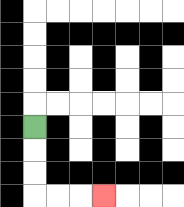{'start': '[1, 5]', 'end': '[4, 8]', 'path_directions': 'D,D,D,R,R,R', 'path_coordinates': '[[1, 5], [1, 6], [1, 7], [1, 8], [2, 8], [3, 8], [4, 8]]'}